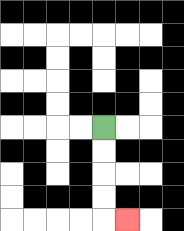{'start': '[4, 5]', 'end': '[5, 9]', 'path_directions': 'D,D,D,D,R', 'path_coordinates': '[[4, 5], [4, 6], [4, 7], [4, 8], [4, 9], [5, 9]]'}